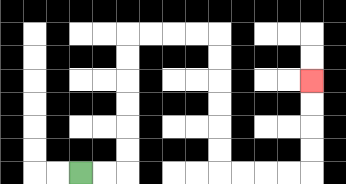{'start': '[3, 7]', 'end': '[13, 3]', 'path_directions': 'R,R,U,U,U,U,U,U,R,R,R,R,D,D,D,D,D,D,R,R,R,R,U,U,U,U', 'path_coordinates': '[[3, 7], [4, 7], [5, 7], [5, 6], [5, 5], [5, 4], [5, 3], [5, 2], [5, 1], [6, 1], [7, 1], [8, 1], [9, 1], [9, 2], [9, 3], [9, 4], [9, 5], [9, 6], [9, 7], [10, 7], [11, 7], [12, 7], [13, 7], [13, 6], [13, 5], [13, 4], [13, 3]]'}